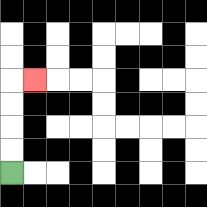{'start': '[0, 7]', 'end': '[1, 3]', 'path_directions': 'U,U,U,U,R', 'path_coordinates': '[[0, 7], [0, 6], [0, 5], [0, 4], [0, 3], [1, 3]]'}